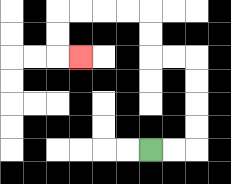{'start': '[6, 6]', 'end': '[3, 2]', 'path_directions': 'R,R,U,U,U,U,L,L,U,U,L,L,L,L,D,D,R', 'path_coordinates': '[[6, 6], [7, 6], [8, 6], [8, 5], [8, 4], [8, 3], [8, 2], [7, 2], [6, 2], [6, 1], [6, 0], [5, 0], [4, 0], [3, 0], [2, 0], [2, 1], [2, 2], [3, 2]]'}